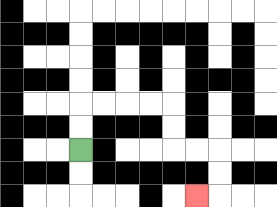{'start': '[3, 6]', 'end': '[8, 8]', 'path_directions': 'U,U,R,R,R,R,D,D,R,R,D,D,L', 'path_coordinates': '[[3, 6], [3, 5], [3, 4], [4, 4], [5, 4], [6, 4], [7, 4], [7, 5], [7, 6], [8, 6], [9, 6], [9, 7], [9, 8], [8, 8]]'}